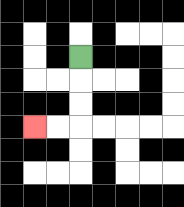{'start': '[3, 2]', 'end': '[1, 5]', 'path_directions': 'D,D,D,L,L', 'path_coordinates': '[[3, 2], [3, 3], [3, 4], [3, 5], [2, 5], [1, 5]]'}